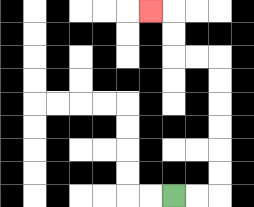{'start': '[7, 8]', 'end': '[6, 0]', 'path_directions': 'R,R,U,U,U,U,U,U,L,L,U,U,L', 'path_coordinates': '[[7, 8], [8, 8], [9, 8], [9, 7], [9, 6], [9, 5], [9, 4], [9, 3], [9, 2], [8, 2], [7, 2], [7, 1], [7, 0], [6, 0]]'}